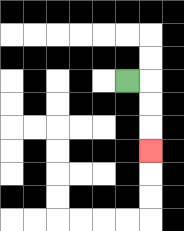{'start': '[5, 3]', 'end': '[6, 6]', 'path_directions': 'R,D,D,D', 'path_coordinates': '[[5, 3], [6, 3], [6, 4], [6, 5], [6, 6]]'}